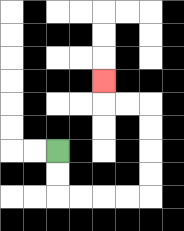{'start': '[2, 6]', 'end': '[4, 3]', 'path_directions': 'D,D,R,R,R,R,U,U,U,U,L,L,U', 'path_coordinates': '[[2, 6], [2, 7], [2, 8], [3, 8], [4, 8], [5, 8], [6, 8], [6, 7], [6, 6], [6, 5], [6, 4], [5, 4], [4, 4], [4, 3]]'}